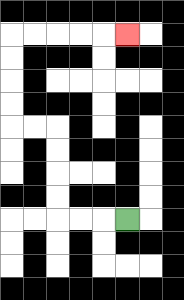{'start': '[5, 9]', 'end': '[5, 1]', 'path_directions': 'L,L,L,U,U,U,U,L,L,U,U,U,U,R,R,R,R,R', 'path_coordinates': '[[5, 9], [4, 9], [3, 9], [2, 9], [2, 8], [2, 7], [2, 6], [2, 5], [1, 5], [0, 5], [0, 4], [0, 3], [0, 2], [0, 1], [1, 1], [2, 1], [3, 1], [4, 1], [5, 1]]'}